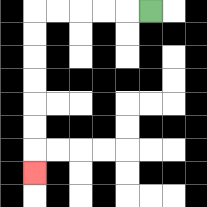{'start': '[6, 0]', 'end': '[1, 7]', 'path_directions': 'L,L,L,L,L,D,D,D,D,D,D,D', 'path_coordinates': '[[6, 0], [5, 0], [4, 0], [3, 0], [2, 0], [1, 0], [1, 1], [1, 2], [1, 3], [1, 4], [1, 5], [1, 6], [1, 7]]'}